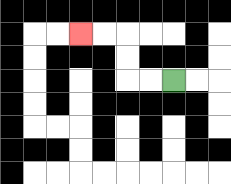{'start': '[7, 3]', 'end': '[3, 1]', 'path_directions': 'L,L,U,U,L,L', 'path_coordinates': '[[7, 3], [6, 3], [5, 3], [5, 2], [5, 1], [4, 1], [3, 1]]'}